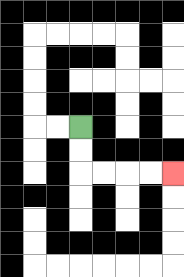{'start': '[3, 5]', 'end': '[7, 7]', 'path_directions': 'D,D,R,R,R,R', 'path_coordinates': '[[3, 5], [3, 6], [3, 7], [4, 7], [5, 7], [6, 7], [7, 7]]'}